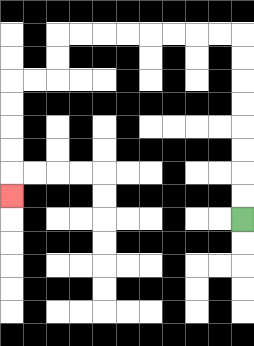{'start': '[10, 9]', 'end': '[0, 8]', 'path_directions': 'U,U,U,U,U,U,U,U,L,L,L,L,L,L,L,L,D,D,L,L,D,D,D,D,D', 'path_coordinates': '[[10, 9], [10, 8], [10, 7], [10, 6], [10, 5], [10, 4], [10, 3], [10, 2], [10, 1], [9, 1], [8, 1], [7, 1], [6, 1], [5, 1], [4, 1], [3, 1], [2, 1], [2, 2], [2, 3], [1, 3], [0, 3], [0, 4], [0, 5], [0, 6], [0, 7], [0, 8]]'}